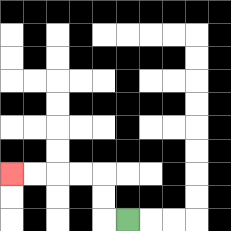{'start': '[5, 9]', 'end': '[0, 7]', 'path_directions': 'L,U,U,L,L,L,L', 'path_coordinates': '[[5, 9], [4, 9], [4, 8], [4, 7], [3, 7], [2, 7], [1, 7], [0, 7]]'}